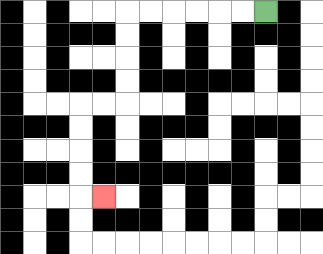{'start': '[11, 0]', 'end': '[4, 8]', 'path_directions': 'L,L,L,L,L,L,D,D,D,D,L,L,D,D,D,D,R', 'path_coordinates': '[[11, 0], [10, 0], [9, 0], [8, 0], [7, 0], [6, 0], [5, 0], [5, 1], [5, 2], [5, 3], [5, 4], [4, 4], [3, 4], [3, 5], [3, 6], [3, 7], [3, 8], [4, 8]]'}